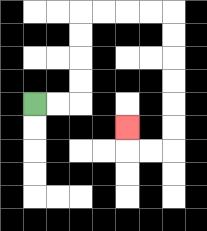{'start': '[1, 4]', 'end': '[5, 5]', 'path_directions': 'R,R,U,U,U,U,R,R,R,R,D,D,D,D,D,D,L,L,U', 'path_coordinates': '[[1, 4], [2, 4], [3, 4], [3, 3], [3, 2], [3, 1], [3, 0], [4, 0], [5, 0], [6, 0], [7, 0], [7, 1], [7, 2], [7, 3], [7, 4], [7, 5], [7, 6], [6, 6], [5, 6], [5, 5]]'}